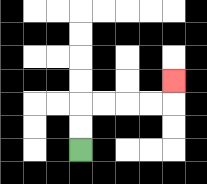{'start': '[3, 6]', 'end': '[7, 3]', 'path_directions': 'U,U,R,R,R,R,U', 'path_coordinates': '[[3, 6], [3, 5], [3, 4], [4, 4], [5, 4], [6, 4], [7, 4], [7, 3]]'}